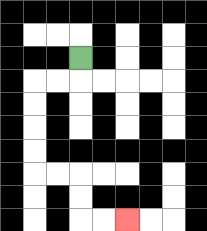{'start': '[3, 2]', 'end': '[5, 9]', 'path_directions': 'D,L,L,D,D,D,D,R,R,D,D,R,R', 'path_coordinates': '[[3, 2], [3, 3], [2, 3], [1, 3], [1, 4], [1, 5], [1, 6], [1, 7], [2, 7], [3, 7], [3, 8], [3, 9], [4, 9], [5, 9]]'}